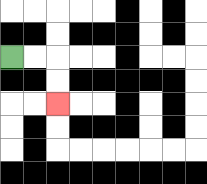{'start': '[0, 2]', 'end': '[2, 4]', 'path_directions': 'R,R,D,D', 'path_coordinates': '[[0, 2], [1, 2], [2, 2], [2, 3], [2, 4]]'}